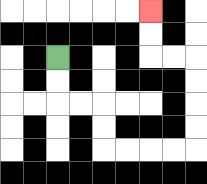{'start': '[2, 2]', 'end': '[6, 0]', 'path_directions': 'D,D,R,R,D,D,R,R,R,R,U,U,U,U,L,L,U,U', 'path_coordinates': '[[2, 2], [2, 3], [2, 4], [3, 4], [4, 4], [4, 5], [4, 6], [5, 6], [6, 6], [7, 6], [8, 6], [8, 5], [8, 4], [8, 3], [8, 2], [7, 2], [6, 2], [6, 1], [6, 0]]'}